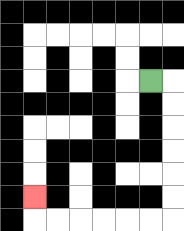{'start': '[6, 3]', 'end': '[1, 8]', 'path_directions': 'R,D,D,D,D,D,D,L,L,L,L,L,L,U', 'path_coordinates': '[[6, 3], [7, 3], [7, 4], [7, 5], [7, 6], [7, 7], [7, 8], [7, 9], [6, 9], [5, 9], [4, 9], [3, 9], [2, 9], [1, 9], [1, 8]]'}